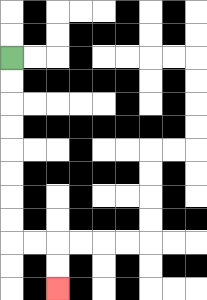{'start': '[0, 2]', 'end': '[2, 12]', 'path_directions': 'D,D,D,D,D,D,D,D,R,R,D,D', 'path_coordinates': '[[0, 2], [0, 3], [0, 4], [0, 5], [0, 6], [0, 7], [0, 8], [0, 9], [0, 10], [1, 10], [2, 10], [2, 11], [2, 12]]'}